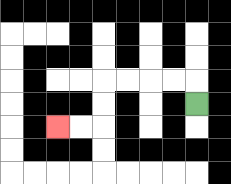{'start': '[8, 4]', 'end': '[2, 5]', 'path_directions': 'U,L,L,L,L,D,D,L,L', 'path_coordinates': '[[8, 4], [8, 3], [7, 3], [6, 3], [5, 3], [4, 3], [4, 4], [4, 5], [3, 5], [2, 5]]'}